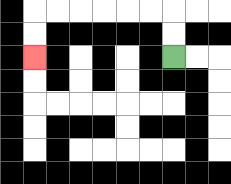{'start': '[7, 2]', 'end': '[1, 2]', 'path_directions': 'U,U,L,L,L,L,L,L,D,D', 'path_coordinates': '[[7, 2], [7, 1], [7, 0], [6, 0], [5, 0], [4, 0], [3, 0], [2, 0], [1, 0], [1, 1], [1, 2]]'}